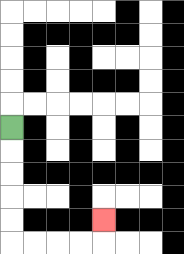{'start': '[0, 5]', 'end': '[4, 9]', 'path_directions': 'D,D,D,D,D,R,R,R,R,U', 'path_coordinates': '[[0, 5], [0, 6], [0, 7], [0, 8], [0, 9], [0, 10], [1, 10], [2, 10], [3, 10], [4, 10], [4, 9]]'}